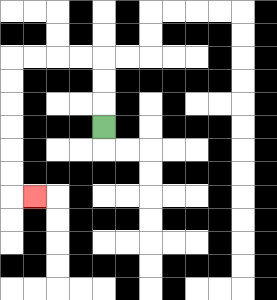{'start': '[4, 5]', 'end': '[1, 8]', 'path_directions': 'U,U,U,L,L,L,L,D,D,D,D,D,D,R', 'path_coordinates': '[[4, 5], [4, 4], [4, 3], [4, 2], [3, 2], [2, 2], [1, 2], [0, 2], [0, 3], [0, 4], [0, 5], [0, 6], [0, 7], [0, 8], [1, 8]]'}